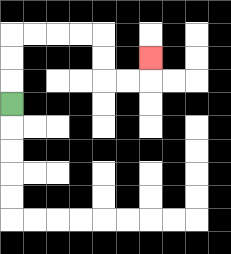{'start': '[0, 4]', 'end': '[6, 2]', 'path_directions': 'U,U,U,R,R,R,R,D,D,R,R,U', 'path_coordinates': '[[0, 4], [0, 3], [0, 2], [0, 1], [1, 1], [2, 1], [3, 1], [4, 1], [4, 2], [4, 3], [5, 3], [6, 3], [6, 2]]'}